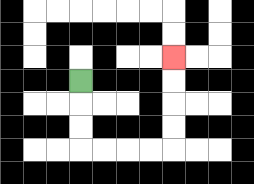{'start': '[3, 3]', 'end': '[7, 2]', 'path_directions': 'D,D,D,R,R,R,R,U,U,U,U', 'path_coordinates': '[[3, 3], [3, 4], [3, 5], [3, 6], [4, 6], [5, 6], [6, 6], [7, 6], [7, 5], [7, 4], [7, 3], [7, 2]]'}